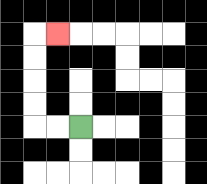{'start': '[3, 5]', 'end': '[2, 1]', 'path_directions': 'L,L,U,U,U,U,R', 'path_coordinates': '[[3, 5], [2, 5], [1, 5], [1, 4], [1, 3], [1, 2], [1, 1], [2, 1]]'}